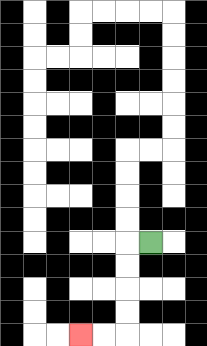{'start': '[6, 10]', 'end': '[3, 14]', 'path_directions': 'L,D,D,D,D,L,L', 'path_coordinates': '[[6, 10], [5, 10], [5, 11], [5, 12], [5, 13], [5, 14], [4, 14], [3, 14]]'}